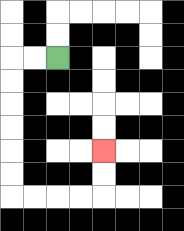{'start': '[2, 2]', 'end': '[4, 6]', 'path_directions': 'L,L,D,D,D,D,D,D,R,R,R,R,U,U', 'path_coordinates': '[[2, 2], [1, 2], [0, 2], [0, 3], [0, 4], [0, 5], [0, 6], [0, 7], [0, 8], [1, 8], [2, 8], [3, 8], [4, 8], [4, 7], [4, 6]]'}